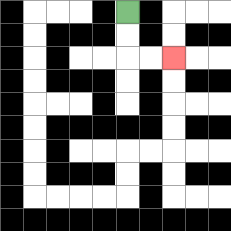{'start': '[5, 0]', 'end': '[7, 2]', 'path_directions': 'D,D,R,R', 'path_coordinates': '[[5, 0], [5, 1], [5, 2], [6, 2], [7, 2]]'}